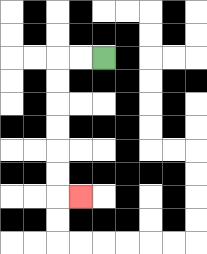{'start': '[4, 2]', 'end': '[3, 8]', 'path_directions': 'L,L,D,D,D,D,D,D,R', 'path_coordinates': '[[4, 2], [3, 2], [2, 2], [2, 3], [2, 4], [2, 5], [2, 6], [2, 7], [2, 8], [3, 8]]'}